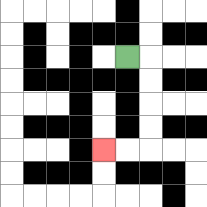{'start': '[5, 2]', 'end': '[4, 6]', 'path_directions': 'R,D,D,D,D,L,L', 'path_coordinates': '[[5, 2], [6, 2], [6, 3], [6, 4], [6, 5], [6, 6], [5, 6], [4, 6]]'}